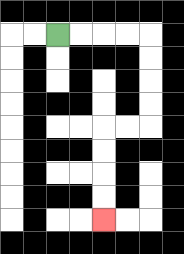{'start': '[2, 1]', 'end': '[4, 9]', 'path_directions': 'R,R,R,R,D,D,D,D,L,L,D,D,D,D', 'path_coordinates': '[[2, 1], [3, 1], [4, 1], [5, 1], [6, 1], [6, 2], [6, 3], [6, 4], [6, 5], [5, 5], [4, 5], [4, 6], [4, 7], [4, 8], [4, 9]]'}